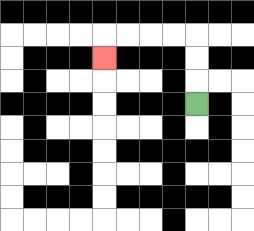{'start': '[8, 4]', 'end': '[4, 2]', 'path_directions': 'U,U,U,L,L,L,L,D', 'path_coordinates': '[[8, 4], [8, 3], [8, 2], [8, 1], [7, 1], [6, 1], [5, 1], [4, 1], [4, 2]]'}